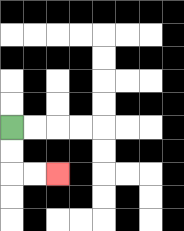{'start': '[0, 5]', 'end': '[2, 7]', 'path_directions': 'D,D,R,R', 'path_coordinates': '[[0, 5], [0, 6], [0, 7], [1, 7], [2, 7]]'}